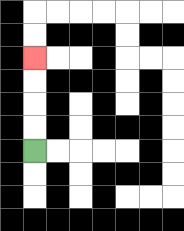{'start': '[1, 6]', 'end': '[1, 2]', 'path_directions': 'U,U,U,U', 'path_coordinates': '[[1, 6], [1, 5], [1, 4], [1, 3], [1, 2]]'}